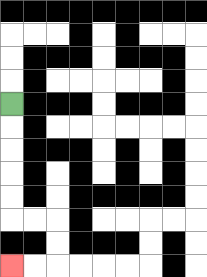{'start': '[0, 4]', 'end': '[0, 11]', 'path_directions': 'D,D,D,D,D,R,R,D,D,L,L', 'path_coordinates': '[[0, 4], [0, 5], [0, 6], [0, 7], [0, 8], [0, 9], [1, 9], [2, 9], [2, 10], [2, 11], [1, 11], [0, 11]]'}